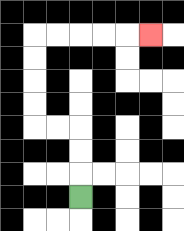{'start': '[3, 8]', 'end': '[6, 1]', 'path_directions': 'U,U,U,L,L,U,U,U,U,R,R,R,R,R', 'path_coordinates': '[[3, 8], [3, 7], [3, 6], [3, 5], [2, 5], [1, 5], [1, 4], [1, 3], [1, 2], [1, 1], [2, 1], [3, 1], [4, 1], [5, 1], [6, 1]]'}